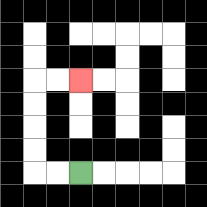{'start': '[3, 7]', 'end': '[3, 3]', 'path_directions': 'L,L,U,U,U,U,R,R', 'path_coordinates': '[[3, 7], [2, 7], [1, 7], [1, 6], [1, 5], [1, 4], [1, 3], [2, 3], [3, 3]]'}